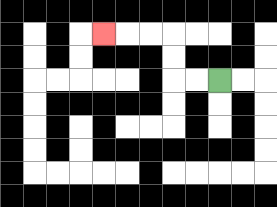{'start': '[9, 3]', 'end': '[4, 1]', 'path_directions': 'L,L,U,U,L,L,L', 'path_coordinates': '[[9, 3], [8, 3], [7, 3], [7, 2], [7, 1], [6, 1], [5, 1], [4, 1]]'}